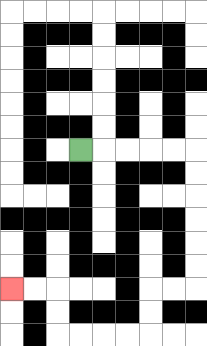{'start': '[3, 6]', 'end': '[0, 12]', 'path_directions': 'R,R,R,R,R,D,D,D,D,D,D,L,L,D,D,L,L,L,L,U,U,L,L', 'path_coordinates': '[[3, 6], [4, 6], [5, 6], [6, 6], [7, 6], [8, 6], [8, 7], [8, 8], [8, 9], [8, 10], [8, 11], [8, 12], [7, 12], [6, 12], [6, 13], [6, 14], [5, 14], [4, 14], [3, 14], [2, 14], [2, 13], [2, 12], [1, 12], [0, 12]]'}